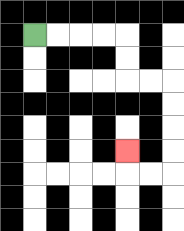{'start': '[1, 1]', 'end': '[5, 6]', 'path_directions': 'R,R,R,R,D,D,R,R,D,D,D,D,L,L,U', 'path_coordinates': '[[1, 1], [2, 1], [3, 1], [4, 1], [5, 1], [5, 2], [5, 3], [6, 3], [7, 3], [7, 4], [7, 5], [7, 6], [7, 7], [6, 7], [5, 7], [5, 6]]'}